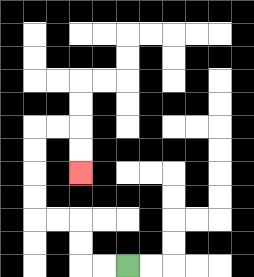{'start': '[5, 11]', 'end': '[3, 7]', 'path_directions': 'L,L,U,U,L,L,U,U,U,U,R,R,D,D', 'path_coordinates': '[[5, 11], [4, 11], [3, 11], [3, 10], [3, 9], [2, 9], [1, 9], [1, 8], [1, 7], [1, 6], [1, 5], [2, 5], [3, 5], [3, 6], [3, 7]]'}